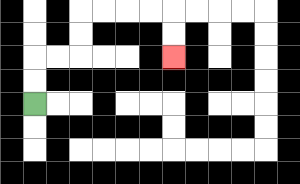{'start': '[1, 4]', 'end': '[7, 2]', 'path_directions': 'U,U,R,R,U,U,R,R,R,R,D,D', 'path_coordinates': '[[1, 4], [1, 3], [1, 2], [2, 2], [3, 2], [3, 1], [3, 0], [4, 0], [5, 0], [6, 0], [7, 0], [7, 1], [7, 2]]'}